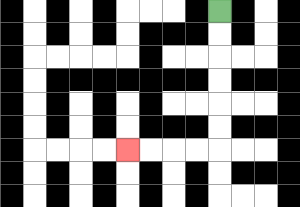{'start': '[9, 0]', 'end': '[5, 6]', 'path_directions': 'D,D,D,D,D,D,L,L,L,L', 'path_coordinates': '[[9, 0], [9, 1], [9, 2], [9, 3], [9, 4], [9, 5], [9, 6], [8, 6], [7, 6], [6, 6], [5, 6]]'}